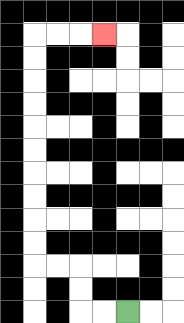{'start': '[5, 13]', 'end': '[4, 1]', 'path_directions': 'L,L,U,U,L,L,U,U,U,U,U,U,U,U,U,U,R,R,R', 'path_coordinates': '[[5, 13], [4, 13], [3, 13], [3, 12], [3, 11], [2, 11], [1, 11], [1, 10], [1, 9], [1, 8], [1, 7], [1, 6], [1, 5], [1, 4], [1, 3], [1, 2], [1, 1], [2, 1], [3, 1], [4, 1]]'}